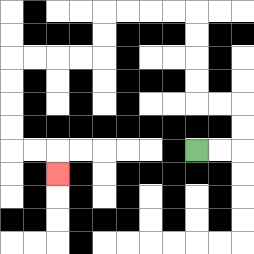{'start': '[8, 6]', 'end': '[2, 7]', 'path_directions': 'R,R,U,U,L,L,U,U,U,U,L,L,L,L,D,D,L,L,L,L,D,D,D,D,R,R,D', 'path_coordinates': '[[8, 6], [9, 6], [10, 6], [10, 5], [10, 4], [9, 4], [8, 4], [8, 3], [8, 2], [8, 1], [8, 0], [7, 0], [6, 0], [5, 0], [4, 0], [4, 1], [4, 2], [3, 2], [2, 2], [1, 2], [0, 2], [0, 3], [0, 4], [0, 5], [0, 6], [1, 6], [2, 6], [2, 7]]'}